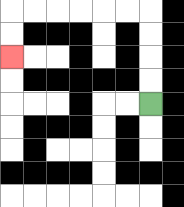{'start': '[6, 4]', 'end': '[0, 2]', 'path_directions': 'U,U,U,U,L,L,L,L,L,L,D,D', 'path_coordinates': '[[6, 4], [6, 3], [6, 2], [6, 1], [6, 0], [5, 0], [4, 0], [3, 0], [2, 0], [1, 0], [0, 0], [0, 1], [0, 2]]'}